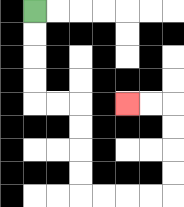{'start': '[1, 0]', 'end': '[5, 4]', 'path_directions': 'D,D,D,D,R,R,D,D,D,D,R,R,R,R,U,U,U,U,L,L', 'path_coordinates': '[[1, 0], [1, 1], [1, 2], [1, 3], [1, 4], [2, 4], [3, 4], [3, 5], [3, 6], [3, 7], [3, 8], [4, 8], [5, 8], [6, 8], [7, 8], [7, 7], [7, 6], [7, 5], [7, 4], [6, 4], [5, 4]]'}